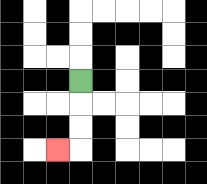{'start': '[3, 3]', 'end': '[2, 6]', 'path_directions': 'D,D,D,L', 'path_coordinates': '[[3, 3], [3, 4], [3, 5], [3, 6], [2, 6]]'}